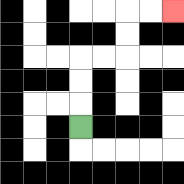{'start': '[3, 5]', 'end': '[7, 0]', 'path_directions': 'U,U,U,R,R,U,U,R,R', 'path_coordinates': '[[3, 5], [3, 4], [3, 3], [3, 2], [4, 2], [5, 2], [5, 1], [5, 0], [6, 0], [7, 0]]'}